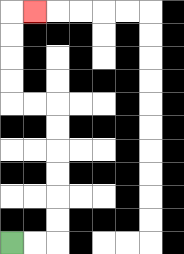{'start': '[0, 10]', 'end': '[1, 0]', 'path_directions': 'R,R,U,U,U,U,U,U,L,L,U,U,U,U,R', 'path_coordinates': '[[0, 10], [1, 10], [2, 10], [2, 9], [2, 8], [2, 7], [2, 6], [2, 5], [2, 4], [1, 4], [0, 4], [0, 3], [0, 2], [0, 1], [0, 0], [1, 0]]'}